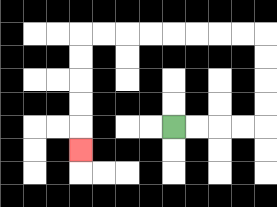{'start': '[7, 5]', 'end': '[3, 6]', 'path_directions': 'R,R,R,R,U,U,U,U,L,L,L,L,L,L,L,L,D,D,D,D,D', 'path_coordinates': '[[7, 5], [8, 5], [9, 5], [10, 5], [11, 5], [11, 4], [11, 3], [11, 2], [11, 1], [10, 1], [9, 1], [8, 1], [7, 1], [6, 1], [5, 1], [4, 1], [3, 1], [3, 2], [3, 3], [3, 4], [3, 5], [3, 6]]'}